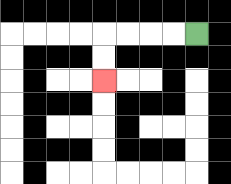{'start': '[8, 1]', 'end': '[4, 3]', 'path_directions': 'L,L,L,L,D,D', 'path_coordinates': '[[8, 1], [7, 1], [6, 1], [5, 1], [4, 1], [4, 2], [4, 3]]'}